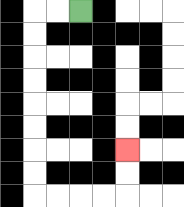{'start': '[3, 0]', 'end': '[5, 6]', 'path_directions': 'L,L,D,D,D,D,D,D,D,D,R,R,R,R,U,U', 'path_coordinates': '[[3, 0], [2, 0], [1, 0], [1, 1], [1, 2], [1, 3], [1, 4], [1, 5], [1, 6], [1, 7], [1, 8], [2, 8], [3, 8], [4, 8], [5, 8], [5, 7], [5, 6]]'}